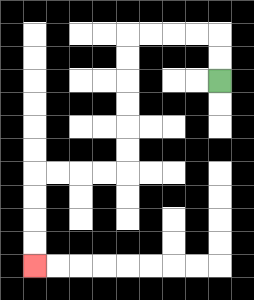{'start': '[9, 3]', 'end': '[1, 11]', 'path_directions': 'U,U,L,L,L,L,D,D,D,D,D,D,L,L,L,L,D,D,D,D', 'path_coordinates': '[[9, 3], [9, 2], [9, 1], [8, 1], [7, 1], [6, 1], [5, 1], [5, 2], [5, 3], [5, 4], [5, 5], [5, 6], [5, 7], [4, 7], [3, 7], [2, 7], [1, 7], [1, 8], [1, 9], [1, 10], [1, 11]]'}